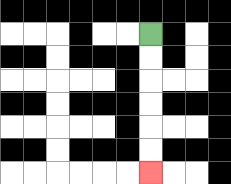{'start': '[6, 1]', 'end': '[6, 7]', 'path_directions': 'D,D,D,D,D,D', 'path_coordinates': '[[6, 1], [6, 2], [6, 3], [6, 4], [6, 5], [6, 6], [6, 7]]'}